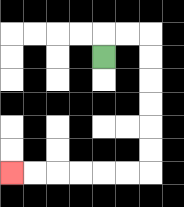{'start': '[4, 2]', 'end': '[0, 7]', 'path_directions': 'U,R,R,D,D,D,D,D,D,L,L,L,L,L,L', 'path_coordinates': '[[4, 2], [4, 1], [5, 1], [6, 1], [6, 2], [6, 3], [6, 4], [6, 5], [6, 6], [6, 7], [5, 7], [4, 7], [3, 7], [2, 7], [1, 7], [0, 7]]'}